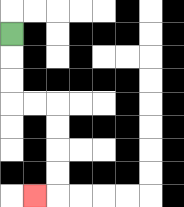{'start': '[0, 1]', 'end': '[1, 8]', 'path_directions': 'D,D,D,R,R,D,D,D,D,L', 'path_coordinates': '[[0, 1], [0, 2], [0, 3], [0, 4], [1, 4], [2, 4], [2, 5], [2, 6], [2, 7], [2, 8], [1, 8]]'}